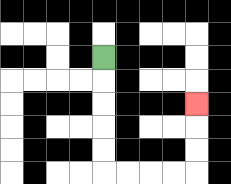{'start': '[4, 2]', 'end': '[8, 4]', 'path_directions': 'D,D,D,D,D,R,R,R,R,U,U,U', 'path_coordinates': '[[4, 2], [4, 3], [4, 4], [4, 5], [4, 6], [4, 7], [5, 7], [6, 7], [7, 7], [8, 7], [8, 6], [8, 5], [8, 4]]'}